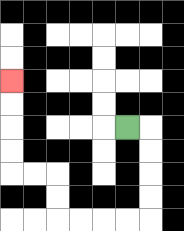{'start': '[5, 5]', 'end': '[0, 3]', 'path_directions': 'R,D,D,D,D,L,L,L,L,U,U,L,L,U,U,U,U', 'path_coordinates': '[[5, 5], [6, 5], [6, 6], [6, 7], [6, 8], [6, 9], [5, 9], [4, 9], [3, 9], [2, 9], [2, 8], [2, 7], [1, 7], [0, 7], [0, 6], [0, 5], [0, 4], [0, 3]]'}